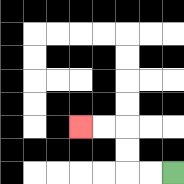{'start': '[7, 7]', 'end': '[3, 5]', 'path_directions': 'L,L,U,U,L,L', 'path_coordinates': '[[7, 7], [6, 7], [5, 7], [5, 6], [5, 5], [4, 5], [3, 5]]'}